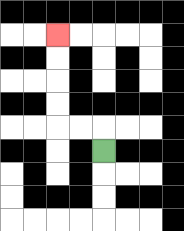{'start': '[4, 6]', 'end': '[2, 1]', 'path_directions': 'U,L,L,U,U,U,U', 'path_coordinates': '[[4, 6], [4, 5], [3, 5], [2, 5], [2, 4], [2, 3], [2, 2], [2, 1]]'}